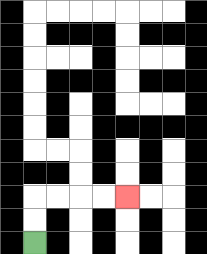{'start': '[1, 10]', 'end': '[5, 8]', 'path_directions': 'U,U,R,R,R,R', 'path_coordinates': '[[1, 10], [1, 9], [1, 8], [2, 8], [3, 8], [4, 8], [5, 8]]'}